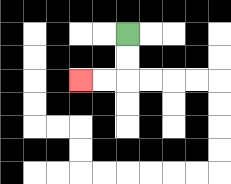{'start': '[5, 1]', 'end': '[3, 3]', 'path_directions': 'D,D,L,L', 'path_coordinates': '[[5, 1], [5, 2], [5, 3], [4, 3], [3, 3]]'}